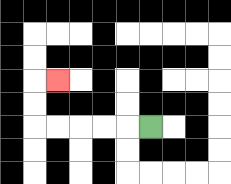{'start': '[6, 5]', 'end': '[2, 3]', 'path_directions': 'L,L,L,L,L,U,U,R', 'path_coordinates': '[[6, 5], [5, 5], [4, 5], [3, 5], [2, 5], [1, 5], [1, 4], [1, 3], [2, 3]]'}